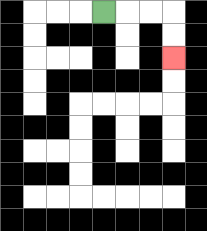{'start': '[4, 0]', 'end': '[7, 2]', 'path_directions': 'R,R,R,D,D', 'path_coordinates': '[[4, 0], [5, 0], [6, 0], [7, 0], [7, 1], [7, 2]]'}